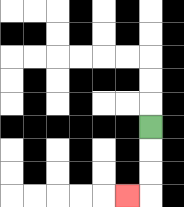{'start': '[6, 5]', 'end': '[5, 8]', 'path_directions': 'D,D,D,L', 'path_coordinates': '[[6, 5], [6, 6], [6, 7], [6, 8], [5, 8]]'}